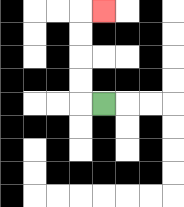{'start': '[4, 4]', 'end': '[4, 0]', 'path_directions': 'L,U,U,U,U,R', 'path_coordinates': '[[4, 4], [3, 4], [3, 3], [3, 2], [3, 1], [3, 0], [4, 0]]'}